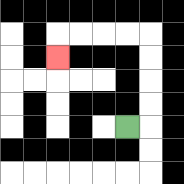{'start': '[5, 5]', 'end': '[2, 2]', 'path_directions': 'R,U,U,U,U,L,L,L,L,D', 'path_coordinates': '[[5, 5], [6, 5], [6, 4], [6, 3], [6, 2], [6, 1], [5, 1], [4, 1], [3, 1], [2, 1], [2, 2]]'}